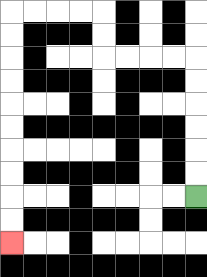{'start': '[8, 8]', 'end': '[0, 10]', 'path_directions': 'U,U,U,U,U,U,L,L,L,L,U,U,L,L,L,L,D,D,D,D,D,D,D,D,D,D', 'path_coordinates': '[[8, 8], [8, 7], [8, 6], [8, 5], [8, 4], [8, 3], [8, 2], [7, 2], [6, 2], [5, 2], [4, 2], [4, 1], [4, 0], [3, 0], [2, 0], [1, 0], [0, 0], [0, 1], [0, 2], [0, 3], [0, 4], [0, 5], [0, 6], [0, 7], [0, 8], [0, 9], [0, 10]]'}